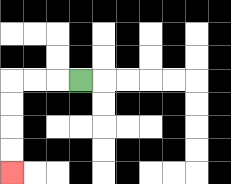{'start': '[3, 3]', 'end': '[0, 7]', 'path_directions': 'L,L,L,D,D,D,D', 'path_coordinates': '[[3, 3], [2, 3], [1, 3], [0, 3], [0, 4], [0, 5], [0, 6], [0, 7]]'}